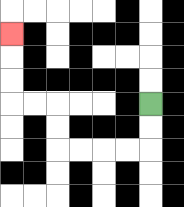{'start': '[6, 4]', 'end': '[0, 1]', 'path_directions': 'D,D,L,L,L,L,U,U,L,L,U,U,U', 'path_coordinates': '[[6, 4], [6, 5], [6, 6], [5, 6], [4, 6], [3, 6], [2, 6], [2, 5], [2, 4], [1, 4], [0, 4], [0, 3], [0, 2], [0, 1]]'}